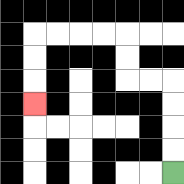{'start': '[7, 7]', 'end': '[1, 4]', 'path_directions': 'U,U,U,U,L,L,U,U,L,L,L,L,D,D,D', 'path_coordinates': '[[7, 7], [7, 6], [7, 5], [7, 4], [7, 3], [6, 3], [5, 3], [5, 2], [5, 1], [4, 1], [3, 1], [2, 1], [1, 1], [1, 2], [1, 3], [1, 4]]'}